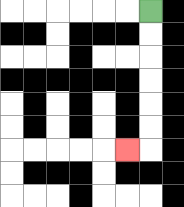{'start': '[6, 0]', 'end': '[5, 6]', 'path_directions': 'D,D,D,D,D,D,L', 'path_coordinates': '[[6, 0], [6, 1], [6, 2], [6, 3], [6, 4], [6, 5], [6, 6], [5, 6]]'}